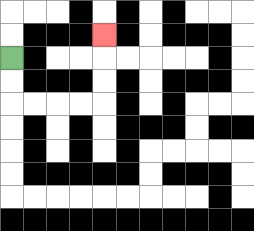{'start': '[0, 2]', 'end': '[4, 1]', 'path_directions': 'D,D,R,R,R,R,U,U,U', 'path_coordinates': '[[0, 2], [0, 3], [0, 4], [1, 4], [2, 4], [3, 4], [4, 4], [4, 3], [4, 2], [4, 1]]'}